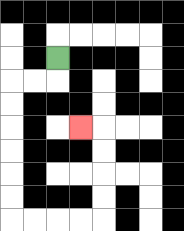{'start': '[2, 2]', 'end': '[3, 5]', 'path_directions': 'D,L,L,D,D,D,D,D,D,R,R,R,R,U,U,U,U,L', 'path_coordinates': '[[2, 2], [2, 3], [1, 3], [0, 3], [0, 4], [0, 5], [0, 6], [0, 7], [0, 8], [0, 9], [1, 9], [2, 9], [3, 9], [4, 9], [4, 8], [4, 7], [4, 6], [4, 5], [3, 5]]'}